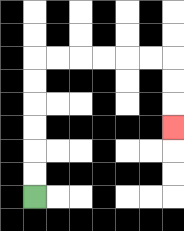{'start': '[1, 8]', 'end': '[7, 5]', 'path_directions': 'U,U,U,U,U,U,R,R,R,R,R,R,D,D,D', 'path_coordinates': '[[1, 8], [1, 7], [1, 6], [1, 5], [1, 4], [1, 3], [1, 2], [2, 2], [3, 2], [4, 2], [5, 2], [6, 2], [7, 2], [7, 3], [7, 4], [7, 5]]'}